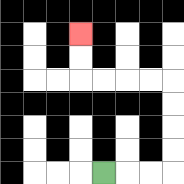{'start': '[4, 7]', 'end': '[3, 1]', 'path_directions': 'R,R,R,U,U,U,U,L,L,L,L,U,U', 'path_coordinates': '[[4, 7], [5, 7], [6, 7], [7, 7], [7, 6], [7, 5], [7, 4], [7, 3], [6, 3], [5, 3], [4, 3], [3, 3], [3, 2], [3, 1]]'}